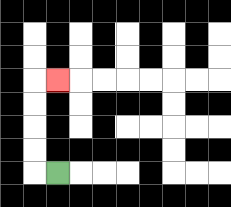{'start': '[2, 7]', 'end': '[2, 3]', 'path_directions': 'L,U,U,U,U,R', 'path_coordinates': '[[2, 7], [1, 7], [1, 6], [1, 5], [1, 4], [1, 3], [2, 3]]'}